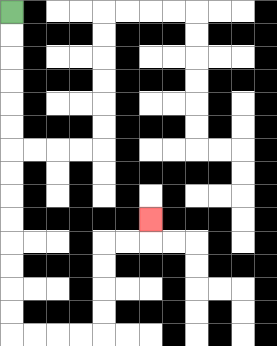{'start': '[0, 0]', 'end': '[6, 9]', 'path_directions': 'D,D,D,D,D,D,D,D,D,D,D,D,D,D,R,R,R,R,U,U,U,U,R,R,U', 'path_coordinates': '[[0, 0], [0, 1], [0, 2], [0, 3], [0, 4], [0, 5], [0, 6], [0, 7], [0, 8], [0, 9], [0, 10], [0, 11], [0, 12], [0, 13], [0, 14], [1, 14], [2, 14], [3, 14], [4, 14], [4, 13], [4, 12], [4, 11], [4, 10], [5, 10], [6, 10], [6, 9]]'}